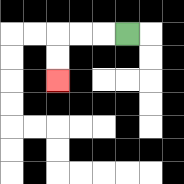{'start': '[5, 1]', 'end': '[2, 3]', 'path_directions': 'L,L,L,D,D', 'path_coordinates': '[[5, 1], [4, 1], [3, 1], [2, 1], [2, 2], [2, 3]]'}